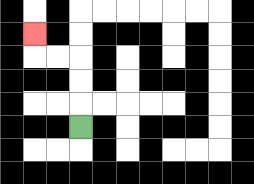{'start': '[3, 5]', 'end': '[1, 1]', 'path_directions': 'U,U,U,L,L,U', 'path_coordinates': '[[3, 5], [3, 4], [3, 3], [3, 2], [2, 2], [1, 2], [1, 1]]'}